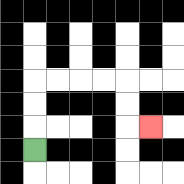{'start': '[1, 6]', 'end': '[6, 5]', 'path_directions': 'U,U,U,R,R,R,R,D,D,R', 'path_coordinates': '[[1, 6], [1, 5], [1, 4], [1, 3], [2, 3], [3, 3], [4, 3], [5, 3], [5, 4], [5, 5], [6, 5]]'}